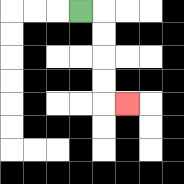{'start': '[3, 0]', 'end': '[5, 4]', 'path_directions': 'R,D,D,D,D,R', 'path_coordinates': '[[3, 0], [4, 0], [4, 1], [4, 2], [4, 3], [4, 4], [5, 4]]'}